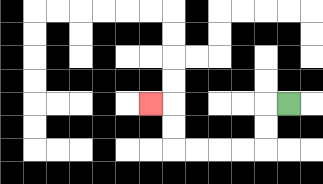{'start': '[12, 4]', 'end': '[6, 4]', 'path_directions': 'L,D,D,L,L,L,L,U,U,L', 'path_coordinates': '[[12, 4], [11, 4], [11, 5], [11, 6], [10, 6], [9, 6], [8, 6], [7, 6], [7, 5], [7, 4], [6, 4]]'}